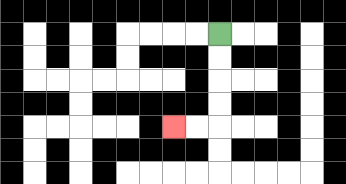{'start': '[9, 1]', 'end': '[7, 5]', 'path_directions': 'D,D,D,D,L,L', 'path_coordinates': '[[9, 1], [9, 2], [9, 3], [9, 4], [9, 5], [8, 5], [7, 5]]'}